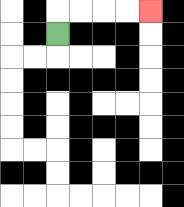{'start': '[2, 1]', 'end': '[6, 0]', 'path_directions': 'U,R,R,R,R', 'path_coordinates': '[[2, 1], [2, 0], [3, 0], [4, 0], [5, 0], [6, 0]]'}